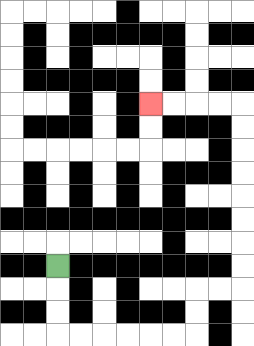{'start': '[2, 11]', 'end': '[6, 4]', 'path_directions': 'D,D,D,R,R,R,R,R,R,U,U,R,R,U,U,U,U,U,U,U,U,L,L,L,L', 'path_coordinates': '[[2, 11], [2, 12], [2, 13], [2, 14], [3, 14], [4, 14], [5, 14], [6, 14], [7, 14], [8, 14], [8, 13], [8, 12], [9, 12], [10, 12], [10, 11], [10, 10], [10, 9], [10, 8], [10, 7], [10, 6], [10, 5], [10, 4], [9, 4], [8, 4], [7, 4], [6, 4]]'}